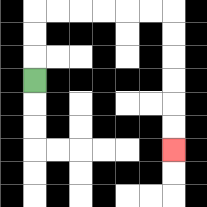{'start': '[1, 3]', 'end': '[7, 6]', 'path_directions': 'U,U,U,R,R,R,R,R,R,D,D,D,D,D,D', 'path_coordinates': '[[1, 3], [1, 2], [1, 1], [1, 0], [2, 0], [3, 0], [4, 0], [5, 0], [6, 0], [7, 0], [7, 1], [7, 2], [7, 3], [7, 4], [7, 5], [7, 6]]'}